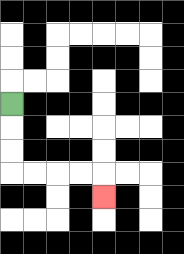{'start': '[0, 4]', 'end': '[4, 8]', 'path_directions': 'D,D,D,R,R,R,R,D', 'path_coordinates': '[[0, 4], [0, 5], [0, 6], [0, 7], [1, 7], [2, 7], [3, 7], [4, 7], [4, 8]]'}